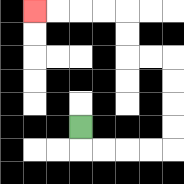{'start': '[3, 5]', 'end': '[1, 0]', 'path_directions': 'D,R,R,R,R,U,U,U,U,L,L,U,U,L,L,L,L', 'path_coordinates': '[[3, 5], [3, 6], [4, 6], [5, 6], [6, 6], [7, 6], [7, 5], [7, 4], [7, 3], [7, 2], [6, 2], [5, 2], [5, 1], [5, 0], [4, 0], [3, 0], [2, 0], [1, 0]]'}